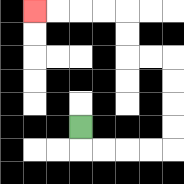{'start': '[3, 5]', 'end': '[1, 0]', 'path_directions': 'D,R,R,R,R,U,U,U,U,L,L,U,U,L,L,L,L', 'path_coordinates': '[[3, 5], [3, 6], [4, 6], [5, 6], [6, 6], [7, 6], [7, 5], [7, 4], [7, 3], [7, 2], [6, 2], [5, 2], [5, 1], [5, 0], [4, 0], [3, 0], [2, 0], [1, 0]]'}